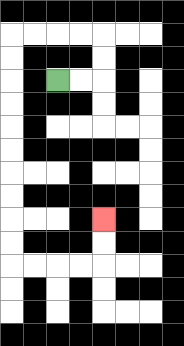{'start': '[2, 3]', 'end': '[4, 9]', 'path_directions': 'R,R,U,U,L,L,L,L,D,D,D,D,D,D,D,D,D,D,R,R,R,R,U,U', 'path_coordinates': '[[2, 3], [3, 3], [4, 3], [4, 2], [4, 1], [3, 1], [2, 1], [1, 1], [0, 1], [0, 2], [0, 3], [0, 4], [0, 5], [0, 6], [0, 7], [0, 8], [0, 9], [0, 10], [0, 11], [1, 11], [2, 11], [3, 11], [4, 11], [4, 10], [4, 9]]'}